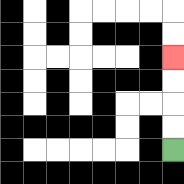{'start': '[7, 6]', 'end': '[7, 2]', 'path_directions': 'U,U,U,U', 'path_coordinates': '[[7, 6], [7, 5], [7, 4], [7, 3], [7, 2]]'}